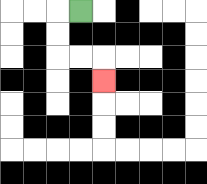{'start': '[3, 0]', 'end': '[4, 3]', 'path_directions': 'L,D,D,R,R,D', 'path_coordinates': '[[3, 0], [2, 0], [2, 1], [2, 2], [3, 2], [4, 2], [4, 3]]'}